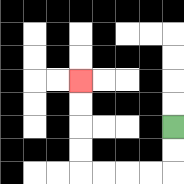{'start': '[7, 5]', 'end': '[3, 3]', 'path_directions': 'D,D,L,L,L,L,U,U,U,U', 'path_coordinates': '[[7, 5], [7, 6], [7, 7], [6, 7], [5, 7], [4, 7], [3, 7], [3, 6], [3, 5], [3, 4], [3, 3]]'}